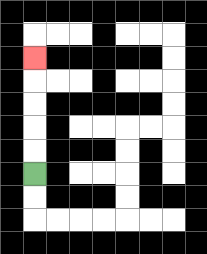{'start': '[1, 7]', 'end': '[1, 2]', 'path_directions': 'U,U,U,U,U', 'path_coordinates': '[[1, 7], [1, 6], [1, 5], [1, 4], [1, 3], [1, 2]]'}